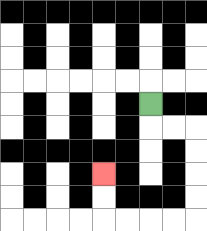{'start': '[6, 4]', 'end': '[4, 7]', 'path_directions': 'D,R,R,D,D,D,D,L,L,L,L,U,U', 'path_coordinates': '[[6, 4], [6, 5], [7, 5], [8, 5], [8, 6], [8, 7], [8, 8], [8, 9], [7, 9], [6, 9], [5, 9], [4, 9], [4, 8], [4, 7]]'}